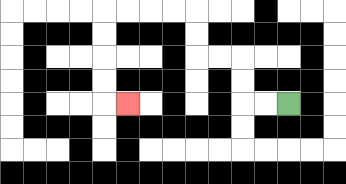{'start': '[12, 4]', 'end': '[5, 4]', 'path_directions': 'L,L,U,U,L,L,U,U,L,L,L,L,D,D,D,D,R', 'path_coordinates': '[[12, 4], [11, 4], [10, 4], [10, 3], [10, 2], [9, 2], [8, 2], [8, 1], [8, 0], [7, 0], [6, 0], [5, 0], [4, 0], [4, 1], [4, 2], [4, 3], [4, 4], [5, 4]]'}